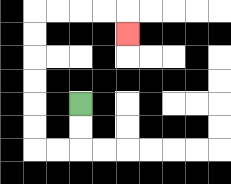{'start': '[3, 4]', 'end': '[5, 1]', 'path_directions': 'D,D,L,L,U,U,U,U,U,U,R,R,R,R,D', 'path_coordinates': '[[3, 4], [3, 5], [3, 6], [2, 6], [1, 6], [1, 5], [1, 4], [1, 3], [1, 2], [1, 1], [1, 0], [2, 0], [3, 0], [4, 0], [5, 0], [5, 1]]'}